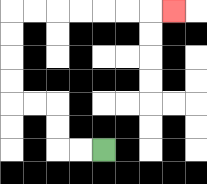{'start': '[4, 6]', 'end': '[7, 0]', 'path_directions': 'L,L,U,U,L,L,U,U,U,U,R,R,R,R,R,R,R', 'path_coordinates': '[[4, 6], [3, 6], [2, 6], [2, 5], [2, 4], [1, 4], [0, 4], [0, 3], [0, 2], [0, 1], [0, 0], [1, 0], [2, 0], [3, 0], [4, 0], [5, 0], [6, 0], [7, 0]]'}